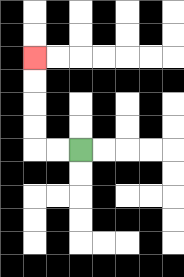{'start': '[3, 6]', 'end': '[1, 2]', 'path_directions': 'L,L,U,U,U,U', 'path_coordinates': '[[3, 6], [2, 6], [1, 6], [1, 5], [1, 4], [1, 3], [1, 2]]'}